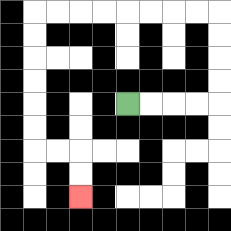{'start': '[5, 4]', 'end': '[3, 8]', 'path_directions': 'R,R,R,R,U,U,U,U,L,L,L,L,L,L,L,L,D,D,D,D,D,D,R,R,D,D', 'path_coordinates': '[[5, 4], [6, 4], [7, 4], [8, 4], [9, 4], [9, 3], [9, 2], [9, 1], [9, 0], [8, 0], [7, 0], [6, 0], [5, 0], [4, 0], [3, 0], [2, 0], [1, 0], [1, 1], [1, 2], [1, 3], [1, 4], [1, 5], [1, 6], [2, 6], [3, 6], [3, 7], [3, 8]]'}